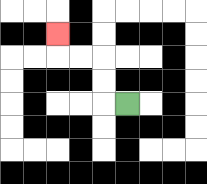{'start': '[5, 4]', 'end': '[2, 1]', 'path_directions': 'L,U,U,L,L,U', 'path_coordinates': '[[5, 4], [4, 4], [4, 3], [4, 2], [3, 2], [2, 2], [2, 1]]'}